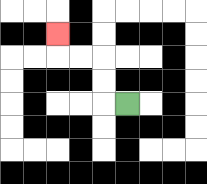{'start': '[5, 4]', 'end': '[2, 1]', 'path_directions': 'L,U,U,L,L,U', 'path_coordinates': '[[5, 4], [4, 4], [4, 3], [4, 2], [3, 2], [2, 2], [2, 1]]'}